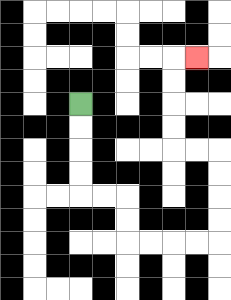{'start': '[3, 4]', 'end': '[8, 2]', 'path_directions': 'D,D,D,D,R,R,D,D,R,R,R,R,U,U,U,U,L,L,U,U,U,U,R', 'path_coordinates': '[[3, 4], [3, 5], [3, 6], [3, 7], [3, 8], [4, 8], [5, 8], [5, 9], [5, 10], [6, 10], [7, 10], [8, 10], [9, 10], [9, 9], [9, 8], [9, 7], [9, 6], [8, 6], [7, 6], [7, 5], [7, 4], [7, 3], [7, 2], [8, 2]]'}